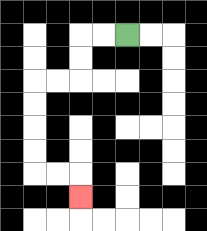{'start': '[5, 1]', 'end': '[3, 8]', 'path_directions': 'L,L,D,D,L,L,D,D,D,D,R,R,D', 'path_coordinates': '[[5, 1], [4, 1], [3, 1], [3, 2], [3, 3], [2, 3], [1, 3], [1, 4], [1, 5], [1, 6], [1, 7], [2, 7], [3, 7], [3, 8]]'}